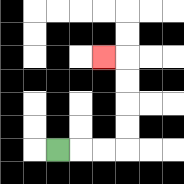{'start': '[2, 6]', 'end': '[4, 2]', 'path_directions': 'R,R,R,U,U,U,U,L', 'path_coordinates': '[[2, 6], [3, 6], [4, 6], [5, 6], [5, 5], [5, 4], [5, 3], [5, 2], [4, 2]]'}